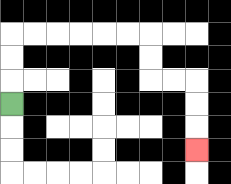{'start': '[0, 4]', 'end': '[8, 6]', 'path_directions': 'U,U,U,R,R,R,R,R,R,D,D,R,R,D,D,D', 'path_coordinates': '[[0, 4], [0, 3], [0, 2], [0, 1], [1, 1], [2, 1], [3, 1], [4, 1], [5, 1], [6, 1], [6, 2], [6, 3], [7, 3], [8, 3], [8, 4], [8, 5], [8, 6]]'}